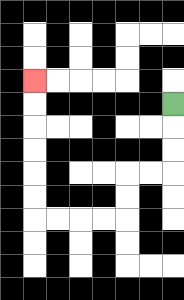{'start': '[7, 4]', 'end': '[1, 3]', 'path_directions': 'D,D,D,L,L,D,D,L,L,L,L,U,U,U,U,U,U', 'path_coordinates': '[[7, 4], [7, 5], [7, 6], [7, 7], [6, 7], [5, 7], [5, 8], [5, 9], [4, 9], [3, 9], [2, 9], [1, 9], [1, 8], [1, 7], [1, 6], [1, 5], [1, 4], [1, 3]]'}